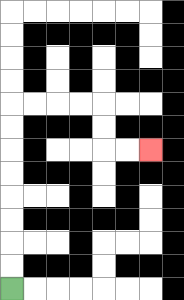{'start': '[0, 12]', 'end': '[6, 6]', 'path_directions': 'U,U,U,U,U,U,U,U,R,R,R,R,D,D,R,R', 'path_coordinates': '[[0, 12], [0, 11], [0, 10], [0, 9], [0, 8], [0, 7], [0, 6], [0, 5], [0, 4], [1, 4], [2, 4], [3, 4], [4, 4], [4, 5], [4, 6], [5, 6], [6, 6]]'}